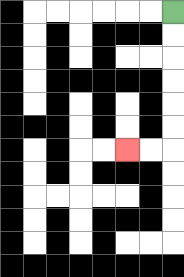{'start': '[7, 0]', 'end': '[5, 6]', 'path_directions': 'D,D,D,D,D,D,L,L', 'path_coordinates': '[[7, 0], [7, 1], [7, 2], [7, 3], [7, 4], [7, 5], [7, 6], [6, 6], [5, 6]]'}